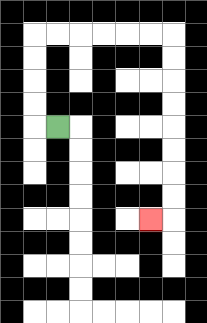{'start': '[2, 5]', 'end': '[6, 9]', 'path_directions': 'L,U,U,U,U,R,R,R,R,R,R,D,D,D,D,D,D,D,D,L', 'path_coordinates': '[[2, 5], [1, 5], [1, 4], [1, 3], [1, 2], [1, 1], [2, 1], [3, 1], [4, 1], [5, 1], [6, 1], [7, 1], [7, 2], [7, 3], [7, 4], [7, 5], [7, 6], [7, 7], [7, 8], [7, 9], [6, 9]]'}